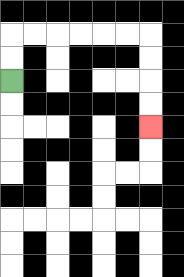{'start': '[0, 3]', 'end': '[6, 5]', 'path_directions': 'U,U,R,R,R,R,R,R,D,D,D,D', 'path_coordinates': '[[0, 3], [0, 2], [0, 1], [1, 1], [2, 1], [3, 1], [4, 1], [5, 1], [6, 1], [6, 2], [6, 3], [6, 4], [6, 5]]'}